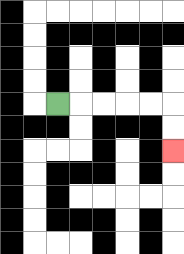{'start': '[2, 4]', 'end': '[7, 6]', 'path_directions': 'R,R,R,R,R,D,D', 'path_coordinates': '[[2, 4], [3, 4], [4, 4], [5, 4], [6, 4], [7, 4], [7, 5], [7, 6]]'}